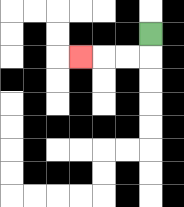{'start': '[6, 1]', 'end': '[3, 2]', 'path_directions': 'D,L,L,L', 'path_coordinates': '[[6, 1], [6, 2], [5, 2], [4, 2], [3, 2]]'}